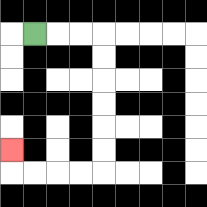{'start': '[1, 1]', 'end': '[0, 6]', 'path_directions': 'R,R,R,D,D,D,D,D,D,L,L,L,L,U', 'path_coordinates': '[[1, 1], [2, 1], [3, 1], [4, 1], [4, 2], [4, 3], [4, 4], [4, 5], [4, 6], [4, 7], [3, 7], [2, 7], [1, 7], [0, 7], [0, 6]]'}